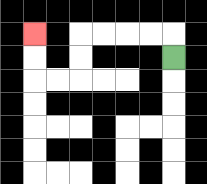{'start': '[7, 2]', 'end': '[1, 1]', 'path_directions': 'U,L,L,L,L,D,D,L,L,U,U', 'path_coordinates': '[[7, 2], [7, 1], [6, 1], [5, 1], [4, 1], [3, 1], [3, 2], [3, 3], [2, 3], [1, 3], [1, 2], [1, 1]]'}